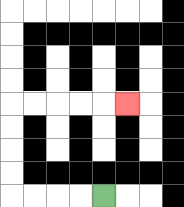{'start': '[4, 8]', 'end': '[5, 4]', 'path_directions': 'L,L,L,L,U,U,U,U,R,R,R,R,R', 'path_coordinates': '[[4, 8], [3, 8], [2, 8], [1, 8], [0, 8], [0, 7], [0, 6], [0, 5], [0, 4], [1, 4], [2, 4], [3, 4], [4, 4], [5, 4]]'}